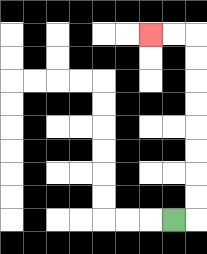{'start': '[7, 9]', 'end': '[6, 1]', 'path_directions': 'R,U,U,U,U,U,U,U,U,L,L', 'path_coordinates': '[[7, 9], [8, 9], [8, 8], [8, 7], [8, 6], [8, 5], [8, 4], [8, 3], [8, 2], [8, 1], [7, 1], [6, 1]]'}